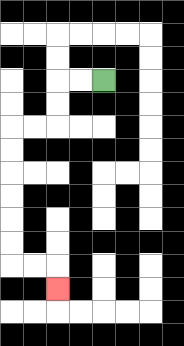{'start': '[4, 3]', 'end': '[2, 12]', 'path_directions': 'L,L,D,D,L,L,D,D,D,D,D,D,R,R,D', 'path_coordinates': '[[4, 3], [3, 3], [2, 3], [2, 4], [2, 5], [1, 5], [0, 5], [0, 6], [0, 7], [0, 8], [0, 9], [0, 10], [0, 11], [1, 11], [2, 11], [2, 12]]'}